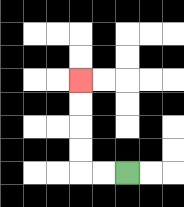{'start': '[5, 7]', 'end': '[3, 3]', 'path_directions': 'L,L,U,U,U,U', 'path_coordinates': '[[5, 7], [4, 7], [3, 7], [3, 6], [3, 5], [3, 4], [3, 3]]'}